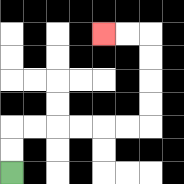{'start': '[0, 7]', 'end': '[4, 1]', 'path_directions': 'U,U,R,R,R,R,R,R,U,U,U,U,L,L', 'path_coordinates': '[[0, 7], [0, 6], [0, 5], [1, 5], [2, 5], [3, 5], [4, 5], [5, 5], [6, 5], [6, 4], [6, 3], [6, 2], [6, 1], [5, 1], [4, 1]]'}